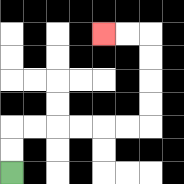{'start': '[0, 7]', 'end': '[4, 1]', 'path_directions': 'U,U,R,R,R,R,R,R,U,U,U,U,L,L', 'path_coordinates': '[[0, 7], [0, 6], [0, 5], [1, 5], [2, 5], [3, 5], [4, 5], [5, 5], [6, 5], [6, 4], [6, 3], [6, 2], [6, 1], [5, 1], [4, 1]]'}